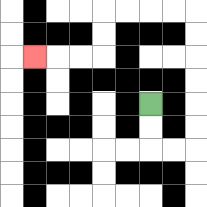{'start': '[6, 4]', 'end': '[1, 2]', 'path_directions': 'D,D,R,R,U,U,U,U,U,U,L,L,L,L,D,D,L,L,L', 'path_coordinates': '[[6, 4], [6, 5], [6, 6], [7, 6], [8, 6], [8, 5], [8, 4], [8, 3], [8, 2], [8, 1], [8, 0], [7, 0], [6, 0], [5, 0], [4, 0], [4, 1], [4, 2], [3, 2], [2, 2], [1, 2]]'}